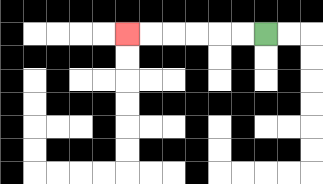{'start': '[11, 1]', 'end': '[5, 1]', 'path_directions': 'L,L,L,L,L,L', 'path_coordinates': '[[11, 1], [10, 1], [9, 1], [8, 1], [7, 1], [6, 1], [5, 1]]'}